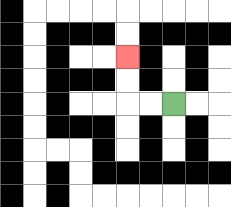{'start': '[7, 4]', 'end': '[5, 2]', 'path_directions': 'L,L,U,U', 'path_coordinates': '[[7, 4], [6, 4], [5, 4], [5, 3], [5, 2]]'}